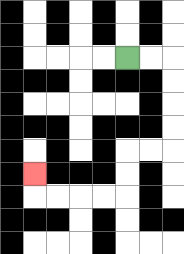{'start': '[5, 2]', 'end': '[1, 7]', 'path_directions': 'R,R,D,D,D,D,L,L,D,D,L,L,L,L,U', 'path_coordinates': '[[5, 2], [6, 2], [7, 2], [7, 3], [7, 4], [7, 5], [7, 6], [6, 6], [5, 6], [5, 7], [5, 8], [4, 8], [3, 8], [2, 8], [1, 8], [1, 7]]'}